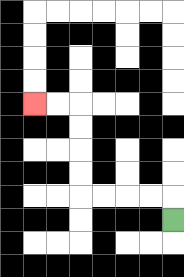{'start': '[7, 9]', 'end': '[1, 4]', 'path_directions': 'U,L,L,L,L,U,U,U,U,L,L', 'path_coordinates': '[[7, 9], [7, 8], [6, 8], [5, 8], [4, 8], [3, 8], [3, 7], [3, 6], [3, 5], [3, 4], [2, 4], [1, 4]]'}